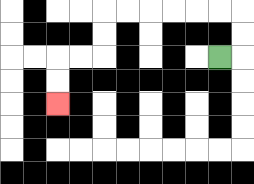{'start': '[9, 2]', 'end': '[2, 4]', 'path_directions': 'R,U,U,L,L,L,L,L,L,D,D,L,L,D,D', 'path_coordinates': '[[9, 2], [10, 2], [10, 1], [10, 0], [9, 0], [8, 0], [7, 0], [6, 0], [5, 0], [4, 0], [4, 1], [4, 2], [3, 2], [2, 2], [2, 3], [2, 4]]'}